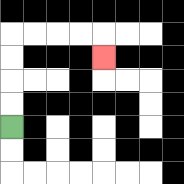{'start': '[0, 5]', 'end': '[4, 2]', 'path_directions': 'U,U,U,U,R,R,R,R,D', 'path_coordinates': '[[0, 5], [0, 4], [0, 3], [0, 2], [0, 1], [1, 1], [2, 1], [3, 1], [4, 1], [4, 2]]'}